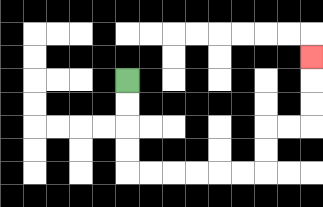{'start': '[5, 3]', 'end': '[13, 2]', 'path_directions': 'D,D,D,D,R,R,R,R,R,R,U,U,R,R,U,U,U', 'path_coordinates': '[[5, 3], [5, 4], [5, 5], [5, 6], [5, 7], [6, 7], [7, 7], [8, 7], [9, 7], [10, 7], [11, 7], [11, 6], [11, 5], [12, 5], [13, 5], [13, 4], [13, 3], [13, 2]]'}